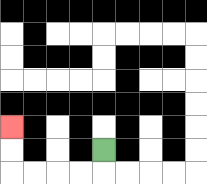{'start': '[4, 6]', 'end': '[0, 5]', 'path_directions': 'D,L,L,L,L,U,U', 'path_coordinates': '[[4, 6], [4, 7], [3, 7], [2, 7], [1, 7], [0, 7], [0, 6], [0, 5]]'}